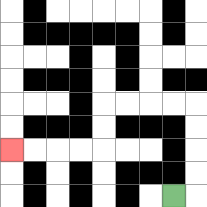{'start': '[7, 8]', 'end': '[0, 6]', 'path_directions': 'R,U,U,U,U,L,L,L,L,D,D,L,L,L,L', 'path_coordinates': '[[7, 8], [8, 8], [8, 7], [8, 6], [8, 5], [8, 4], [7, 4], [6, 4], [5, 4], [4, 4], [4, 5], [4, 6], [3, 6], [2, 6], [1, 6], [0, 6]]'}